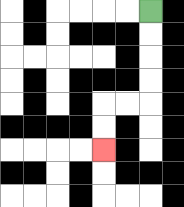{'start': '[6, 0]', 'end': '[4, 6]', 'path_directions': 'D,D,D,D,L,L,D,D', 'path_coordinates': '[[6, 0], [6, 1], [6, 2], [6, 3], [6, 4], [5, 4], [4, 4], [4, 5], [4, 6]]'}